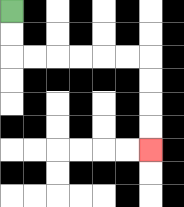{'start': '[0, 0]', 'end': '[6, 6]', 'path_directions': 'D,D,R,R,R,R,R,R,D,D,D,D', 'path_coordinates': '[[0, 0], [0, 1], [0, 2], [1, 2], [2, 2], [3, 2], [4, 2], [5, 2], [6, 2], [6, 3], [6, 4], [6, 5], [6, 6]]'}